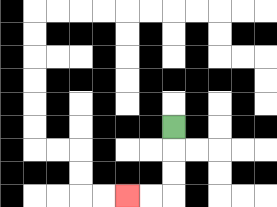{'start': '[7, 5]', 'end': '[5, 8]', 'path_directions': 'D,D,D,L,L', 'path_coordinates': '[[7, 5], [7, 6], [7, 7], [7, 8], [6, 8], [5, 8]]'}